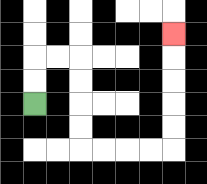{'start': '[1, 4]', 'end': '[7, 1]', 'path_directions': 'U,U,R,R,D,D,D,D,R,R,R,R,U,U,U,U,U', 'path_coordinates': '[[1, 4], [1, 3], [1, 2], [2, 2], [3, 2], [3, 3], [3, 4], [3, 5], [3, 6], [4, 6], [5, 6], [6, 6], [7, 6], [7, 5], [7, 4], [7, 3], [7, 2], [7, 1]]'}